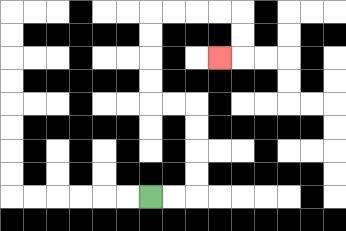{'start': '[6, 8]', 'end': '[9, 2]', 'path_directions': 'R,R,U,U,U,U,L,L,U,U,U,U,R,R,R,R,D,D,L', 'path_coordinates': '[[6, 8], [7, 8], [8, 8], [8, 7], [8, 6], [8, 5], [8, 4], [7, 4], [6, 4], [6, 3], [6, 2], [6, 1], [6, 0], [7, 0], [8, 0], [9, 0], [10, 0], [10, 1], [10, 2], [9, 2]]'}